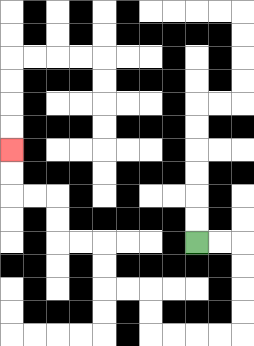{'start': '[8, 10]', 'end': '[0, 6]', 'path_directions': 'R,R,D,D,D,D,L,L,L,L,U,U,L,L,U,U,L,L,U,U,L,L,U,U', 'path_coordinates': '[[8, 10], [9, 10], [10, 10], [10, 11], [10, 12], [10, 13], [10, 14], [9, 14], [8, 14], [7, 14], [6, 14], [6, 13], [6, 12], [5, 12], [4, 12], [4, 11], [4, 10], [3, 10], [2, 10], [2, 9], [2, 8], [1, 8], [0, 8], [0, 7], [0, 6]]'}